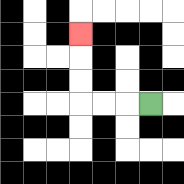{'start': '[6, 4]', 'end': '[3, 1]', 'path_directions': 'L,L,L,U,U,U', 'path_coordinates': '[[6, 4], [5, 4], [4, 4], [3, 4], [3, 3], [3, 2], [3, 1]]'}